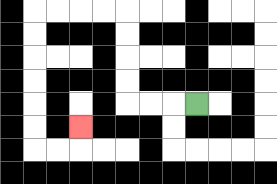{'start': '[8, 4]', 'end': '[3, 5]', 'path_directions': 'L,L,L,U,U,U,U,L,L,L,L,D,D,D,D,D,D,R,R,U', 'path_coordinates': '[[8, 4], [7, 4], [6, 4], [5, 4], [5, 3], [5, 2], [5, 1], [5, 0], [4, 0], [3, 0], [2, 0], [1, 0], [1, 1], [1, 2], [1, 3], [1, 4], [1, 5], [1, 6], [2, 6], [3, 6], [3, 5]]'}